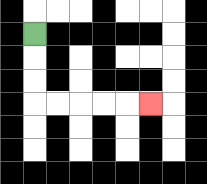{'start': '[1, 1]', 'end': '[6, 4]', 'path_directions': 'D,D,D,R,R,R,R,R', 'path_coordinates': '[[1, 1], [1, 2], [1, 3], [1, 4], [2, 4], [3, 4], [4, 4], [5, 4], [6, 4]]'}